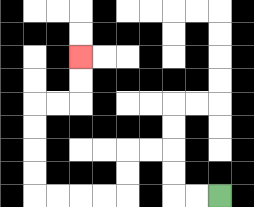{'start': '[9, 8]', 'end': '[3, 2]', 'path_directions': 'L,L,U,U,L,L,D,D,L,L,L,L,U,U,U,U,R,R,U,U', 'path_coordinates': '[[9, 8], [8, 8], [7, 8], [7, 7], [7, 6], [6, 6], [5, 6], [5, 7], [5, 8], [4, 8], [3, 8], [2, 8], [1, 8], [1, 7], [1, 6], [1, 5], [1, 4], [2, 4], [3, 4], [3, 3], [3, 2]]'}